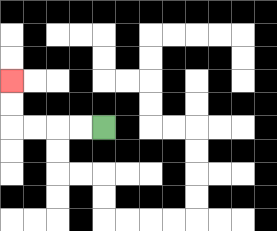{'start': '[4, 5]', 'end': '[0, 3]', 'path_directions': 'L,L,L,L,U,U', 'path_coordinates': '[[4, 5], [3, 5], [2, 5], [1, 5], [0, 5], [0, 4], [0, 3]]'}